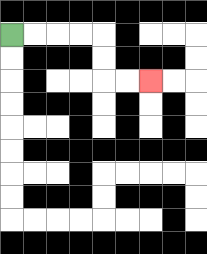{'start': '[0, 1]', 'end': '[6, 3]', 'path_directions': 'R,R,R,R,D,D,R,R', 'path_coordinates': '[[0, 1], [1, 1], [2, 1], [3, 1], [4, 1], [4, 2], [4, 3], [5, 3], [6, 3]]'}